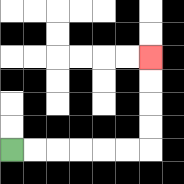{'start': '[0, 6]', 'end': '[6, 2]', 'path_directions': 'R,R,R,R,R,R,U,U,U,U', 'path_coordinates': '[[0, 6], [1, 6], [2, 6], [3, 6], [4, 6], [5, 6], [6, 6], [6, 5], [6, 4], [6, 3], [6, 2]]'}